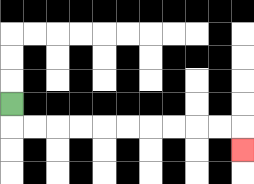{'start': '[0, 4]', 'end': '[10, 6]', 'path_directions': 'D,R,R,R,R,R,R,R,R,R,R,D', 'path_coordinates': '[[0, 4], [0, 5], [1, 5], [2, 5], [3, 5], [4, 5], [5, 5], [6, 5], [7, 5], [8, 5], [9, 5], [10, 5], [10, 6]]'}